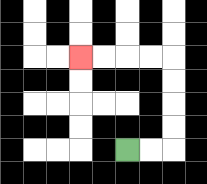{'start': '[5, 6]', 'end': '[3, 2]', 'path_directions': 'R,R,U,U,U,U,L,L,L,L', 'path_coordinates': '[[5, 6], [6, 6], [7, 6], [7, 5], [7, 4], [7, 3], [7, 2], [6, 2], [5, 2], [4, 2], [3, 2]]'}